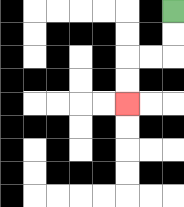{'start': '[7, 0]', 'end': '[5, 4]', 'path_directions': 'D,D,L,L,D,D', 'path_coordinates': '[[7, 0], [7, 1], [7, 2], [6, 2], [5, 2], [5, 3], [5, 4]]'}